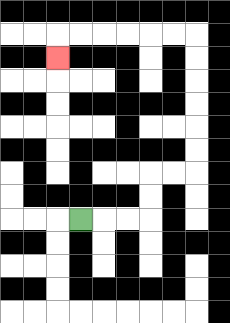{'start': '[3, 9]', 'end': '[2, 2]', 'path_directions': 'R,R,R,U,U,R,R,U,U,U,U,U,U,L,L,L,L,L,L,D', 'path_coordinates': '[[3, 9], [4, 9], [5, 9], [6, 9], [6, 8], [6, 7], [7, 7], [8, 7], [8, 6], [8, 5], [8, 4], [8, 3], [8, 2], [8, 1], [7, 1], [6, 1], [5, 1], [4, 1], [3, 1], [2, 1], [2, 2]]'}